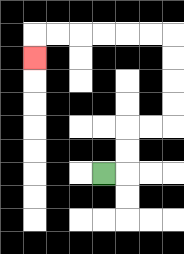{'start': '[4, 7]', 'end': '[1, 2]', 'path_directions': 'R,U,U,R,R,U,U,U,U,L,L,L,L,L,L,D', 'path_coordinates': '[[4, 7], [5, 7], [5, 6], [5, 5], [6, 5], [7, 5], [7, 4], [7, 3], [7, 2], [7, 1], [6, 1], [5, 1], [4, 1], [3, 1], [2, 1], [1, 1], [1, 2]]'}